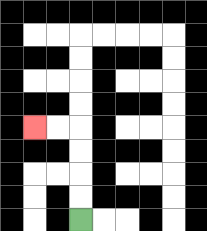{'start': '[3, 9]', 'end': '[1, 5]', 'path_directions': 'U,U,U,U,L,L', 'path_coordinates': '[[3, 9], [3, 8], [3, 7], [3, 6], [3, 5], [2, 5], [1, 5]]'}